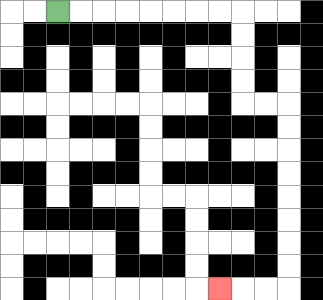{'start': '[2, 0]', 'end': '[9, 12]', 'path_directions': 'R,R,R,R,R,R,R,R,D,D,D,D,R,R,D,D,D,D,D,D,D,D,L,L,L', 'path_coordinates': '[[2, 0], [3, 0], [4, 0], [5, 0], [6, 0], [7, 0], [8, 0], [9, 0], [10, 0], [10, 1], [10, 2], [10, 3], [10, 4], [11, 4], [12, 4], [12, 5], [12, 6], [12, 7], [12, 8], [12, 9], [12, 10], [12, 11], [12, 12], [11, 12], [10, 12], [9, 12]]'}